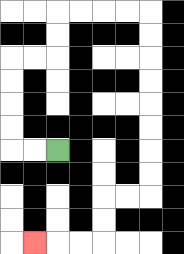{'start': '[2, 6]', 'end': '[1, 10]', 'path_directions': 'L,L,U,U,U,U,R,R,U,U,R,R,R,R,D,D,D,D,D,D,D,D,L,L,D,D,L,L,L', 'path_coordinates': '[[2, 6], [1, 6], [0, 6], [0, 5], [0, 4], [0, 3], [0, 2], [1, 2], [2, 2], [2, 1], [2, 0], [3, 0], [4, 0], [5, 0], [6, 0], [6, 1], [6, 2], [6, 3], [6, 4], [6, 5], [6, 6], [6, 7], [6, 8], [5, 8], [4, 8], [4, 9], [4, 10], [3, 10], [2, 10], [1, 10]]'}